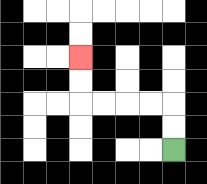{'start': '[7, 6]', 'end': '[3, 2]', 'path_directions': 'U,U,L,L,L,L,U,U', 'path_coordinates': '[[7, 6], [7, 5], [7, 4], [6, 4], [5, 4], [4, 4], [3, 4], [3, 3], [3, 2]]'}